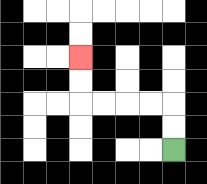{'start': '[7, 6]', 'end': '[3, 2]', 'path_directions': 'U,U,L,L,L,L,U,U', 'path_coordinates': '[[7, 6], [7, 5], [7, 4], [6, 4], [5, 4], [4, 4], [3, 4], [3, 3], [3, 2]]'}